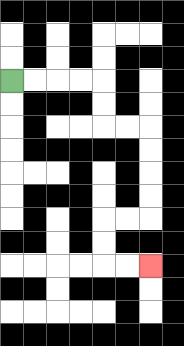{'start': '[0, 3]', 'end': '[6, 11]', 'path_directions': 'R,R,R,R,D,D,R,R,D,D,D,D,L,L,D,D,R,R', 'path_coordinates': '[[0, 3], [1, 3], [2, 3], [3, 3], [4, 3], [4, 4], [4, 5], [5, 5], [6, 5], [6, 6], [6, 7], [6, 8], [6, 9], [5, 9], [4, 9], [4, 10], [4, 11], [5, 11], [6, 11]]'}